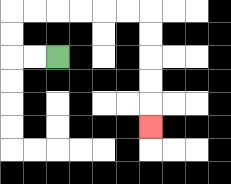{'start': '[2, 2]', 'end': '[6, 5]', 'path_directions': 'L,L,U,U,R,R,R,R,R,R,D,D,D,D,D', 'path_coordinates': '[[2, 2], [1, 2], [0, 2], [0, 1], [0, 0], [1, 0], [2, 0], [3, 0], [4, 0], [5, 0], [6, 0], [6, 1], [6, 2], [6, 3], [6, 4], [6, 5]]'}